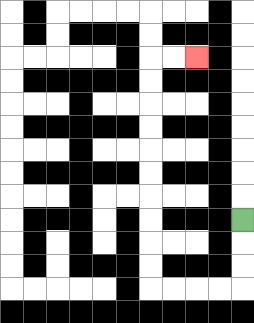{'start': '[10, 9]', 'end': '[8, 2]', 'path_directions': 'D,D,D,L,L,L,L,U,U,U,U,U,U,U,U,U,U,R,R', 'path_coordinates': '[[10, 9], [10, 10], [10, 11], [10, 12], [9, 12], [8, 12], [7, 12], [6, 12], [6, 11], [6, 10], [6, 9], [6, 8], [6, 7], [6, 6], [6, 5], [6, 4], [6, 3], [6, 2], [7, 2], [8, 2]]'}